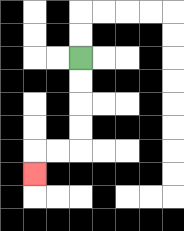{'start': '[3, 2]', 'end': '[1, 7]', 'path_directions': 'D,D,D,D,L,L,D', 'path_coordinates': '[[3, 2], [3, 3], [3, 4], [3, 5], [3, 6], [2, 6], [1, 6], [1, 7]]'}